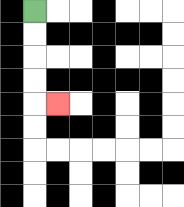{'start': '[1, 0]', 'end': '[2, 4]', 'path_directions': 'D,D,D,D,R', 'path_coordinates': '[[1, 0], [1, 1], [1, 2], [1, 3], [1, 4], [2, 4]]'}